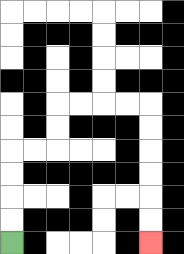{'start': '[0, 10]', 'end': '[6, 10]', 'path_directions': 'U,U,U,U,R,R,U,U,R,R,R,R,D,D,D,D,D,D', 'path_coordinates': '[[0, 10], [0, 9], [0, 8], [0, 7], [0, 6], [1, 6], [2, 6], [2, 5], [2, 4], [3, 4], [4, 4], [5, 4], [6, 4], [6, 5], [6, 6], [6, 7], [6, 8], [6, 9], [6, 10]]'}